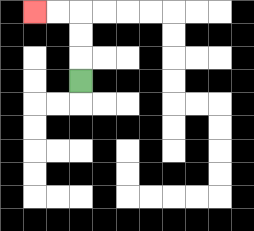{'start': '[3, 3]', 'end': '[1, 0]', 'path_directions': 'U,U,U,L,L', 'path_coordinates': '[[3, 3], [3, 2], [3, 1], [3, 0], [2, 0], [1, 0]]'}